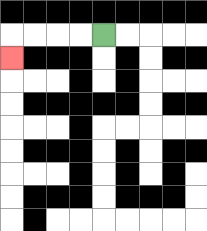{'start': '[4, 1]', 'end': '[0, 2]', 'path_directions': 'L,L,L,L,D', 'path_coordinates': '[[4, 1], [3, 1], [2, 1], [1, 1], [0, 1], [0, 2]]'}